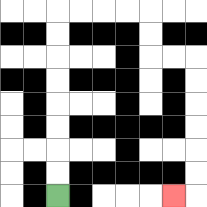{'start': '[2, 8]', 'end': '[7, 8]', 'path_directions': 'U,U,U,U,U,U,U,U,R,R,R,R,D,D,R,R,D,D,D,D,D,D,L', 'path_coordinates': '[[2, 8], [2, 7], [2, 6], [2, 5], [2, 4], [2, 3], [2, 2], [2, 1], [2, 0], [3, 0], [4, 0], [5, 0], [6, 0], [6, 1], [6, 2], [7, 2], [8, 2], [8, 3], [8, 4], [8, 5], [8, 6], [8, 7], [8, 8], [7, 8]]'}